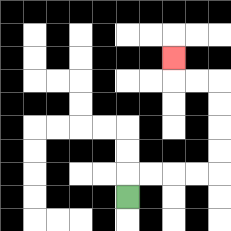{'start': '[5, 8]', 'end': '[7, 2]', 'path_directions': 'U,R,R,R,R,U,U,U,U,L,L,U', 'path_coordinates': '[[5, 8], [5, 7], [6, 7], [7, 7], [8, 7], [9, 7], [9, 6], [9, 5], [9, 4], [9, 3], [8, 3], [7, 3], [7, 2]]'}